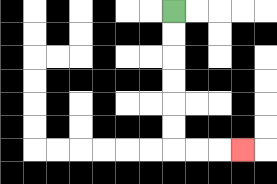{'start': '[7, 0]', 'end': '[10, 6]', 'path_directions': 'D,D,D,D,D,D,R,R,R', 'path_coordinates': '[[7, 0], [7, 1], [7, 2], [7, 3], [7, 4], [7, 5], [7, 6], [8, 6], [9, 6], [10, 6]]'}